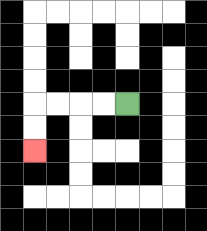{'start': '[5, 4]', 'end': '[1, 6]', 'path_directions': 'L,L,L,L,D,D', 'path_coordinates': '[[5, 4], [4, 4], [3, 4], [2, 4], [1, 4], [1, 5], [1, 6]]'}